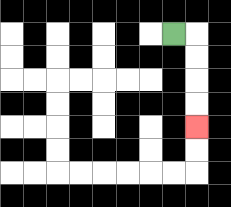{'start': '[7, 1]', 'end': '[8, 5]', 'path_directions': 'R,D,D,D,D', 'path_coordinates': '[[7, 1], [8, 1], [8, 2], [8, 3], [8, 4], [8, 5]]'}